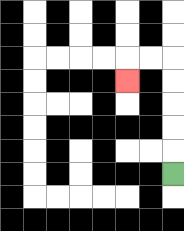{'start': '[7, 7]', 'end': '[5, 3]', 'path_directions': 'U,U,U,U,U,L,L,D', 'path_coordinates': '[[7, 7], [7, 6], [7, 5], [7, 4], [7, 3], [7, 2], [6, 2], [5, 2], [5, 3]]'}